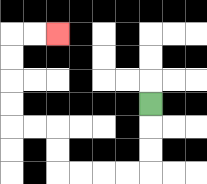{'start': '[6, 4]', 'end': '[2, 1]', 'path_directions': 'D,D,D,L,L,L,L,U,U,L,L,U,U,U,U,R,R', 'path_coordinates': '[[6, 4], [6, 5], [6, 6], [6, 7], [5, 7], [4, 7], [3, 7], [2, 7], [2, 6], [2, 5], [1, 5], [0, 5], [0, 4], [0, 3], [0, 2], [0, 1], [1, 1], [2, 1]]'}